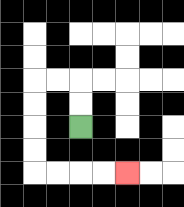{'start': '[3, 5]', 'end': '[5, 7]', 'path_directions': 'U,U,L,L,D,D,D,D,R,R,R,R', 'path_coordinates': '[[3, 5], [3, 4], [3, 3], [2, 3], [1, 3], [1, 4], [1, 5], [1, 6], [1, 7], [2, 7], [3, 7], [4, 7], [5, 7]]'}